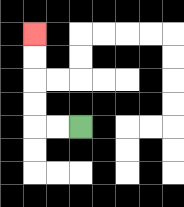{'start': '[3, 5]', 'end': '[1, 1]', 'path_directions': 'L,L,U,U,U,U', 'path_coordinates': '[[3, 5], [2, 5], [1, 5], [1, 4], [1, 3], [1, 2], [1, 1]]'}